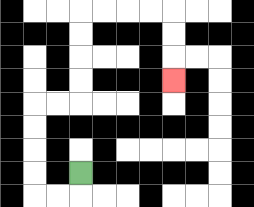{'start': '[3, 7]', 'end': '[7, 3]', 'path_directions': 'D,L,L,U,U,U,U,R,R,U,U,U,U,R,R,R,R,D,D,D', 'path_coordinates': '[[3, 7], [3, 8], [2, 8], [1, 8], [1, 7], [1, 6], [1, 5], [1, 4], [2, 4], [3, 4], [3, 3], [3, 2], [3, 1], [3, 0], [4, 0], [5, 0], [6, 0], [7, 0], [7, 1], [7, 2], [7, 3]]'}